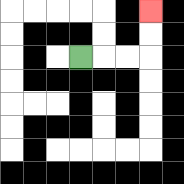{'start': '[3, 2]', 'end': '[6, 0]', 'path_directions': 'R,R,R,U,U', 'path_coordinates': '[[3, 2], [4, 2], [5, 2], [6, 2], [6, 1], [6, 0]]'}